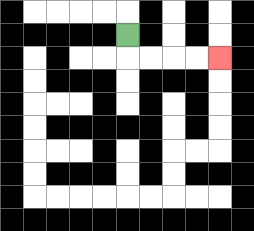{'start': '[5, 1]', 'end': '[9, 2]', 'path_directions': 'D,R,R,R,R', 'path_coordinates': '[[5, 1], [5, 2], [6, 2], [7, 2], [8, 2], [9, 2]]'}